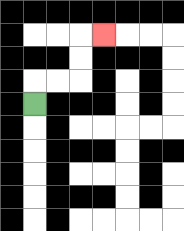{'start': '[1, 4]', 'end': '[4, 1]', 'path_directions': 'U,R,R,U,U,R', 'path_coordinates': '[[1, 4], [1, 3], [2, 3], [3, 3], [3, 2], [3, 1], [4, 1]]'}